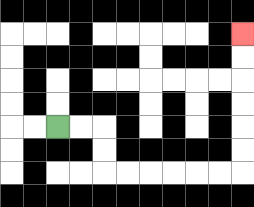{'start': '[2, 5]', 'end': '[10, 1]', 'path_directions': 'R,R,D,D,R,R,R,R,R,R,U,U,U,U,U,U', 'path_coordinates': '[[2, 5], [3, 5], [4, 5], [4, 6], [4, 7], [5, 7], [6, 7], [7, 7], [8, 7], [9, 7], [10, 7], [10, 6], [10, 5], [10, 4], [10, 3], [10, 2], [10, 1]]'}